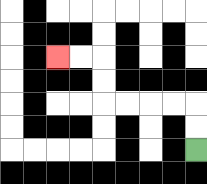{'start': '[8, 6]', 'end': '[2, 2]', 'path_directions': 'U,U,L,L,L,L,U,U,L,L', 'path_coordinates': '[[8, 6], [8, 5], [8, 4], [7, 4], [6, 4], [5, 4], [4, 4], [4, 3], [4, 2], [3, 2], [2, 2]]'}